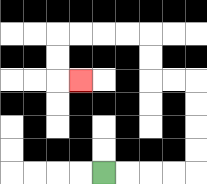{'start': '[4, 7]', 'end': '[3, 3]', 'path_directions': 'R,R,R,R,U,U,U,U,L,L,U,U,L,L,L,L,D,D,R', 'path_coordinates': '[[4, 7], [5, 7], [6, 7], [7, 7], [8, 7], [8, 6], [8, 5], [8, 4], [8, 3], [7, 3], [6, 3], [6, 2], [6, 1], [5, 1], [4, 1], [3, 1], [2, 1], [2, 2], [2, 3], [3, 3]]'}